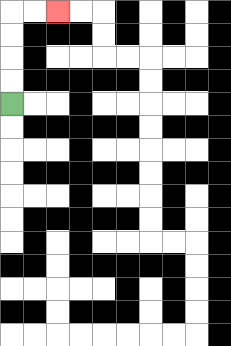{'start': '[0, 4]', 'end': '[2, 0]', 'path_directions': 'U,U,U,U,R,R', 'path_coordinates': '[[0, 4], [0, 3], [0, 2], [0, 1], [0, 0], [1, 0], [2, 0]]'}